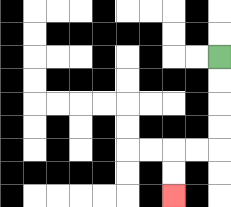{'start': '[9, 2]', 'end': '[7, 8]', 'path_directions': 'D,D,D,D,L,L,D,D', 'path_coordinates': '[[9, 2], [9, 3], [9, 4], [9, 5], [9, 6], [8, 6], [7, 6], [7, 7], [7, 8]]'}